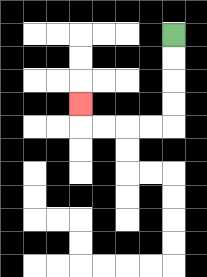{'start': '[7, 1]', 'end': '[3, 4]', 'path_directions': 'D,D,D,D,L,L,L,L,U', 'path_coordinates': '[[7, 1], [7, 2], [7, 3], [7, 4], [7, 5], [6, 5], [5, 5], [4, 5], [3, 5], [3, 4]]'}